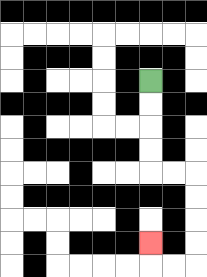{'start': '[6, 3]', 'end': '[6, 10]', 'path_directions': 'D,D,D,D,R,R,D,D,D,D,L,L,U', 'path_coordinates': '[[6, 3], [6, 4], [6, 5], [6, 6], [6, 7], [7, 7], [8, 7], [8, 8], [8, 9], [8, 10], [8, 11], [7, 11], [6, 11], [6, 10]]'}